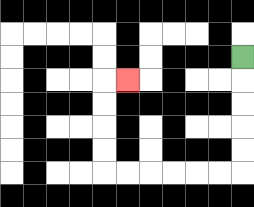{'start': '[10, 2]', 'end': '[5, 3]', 'path_directions': 'D,D,D,D,D,L,L,L,L,L,L,U,U,U,U,R', 'path_coordinates': '[[10, 2], [10, 3], [10, 4], [10, 5], [10, 6], [10, 7], [9, 7], [8, 7], [7, 7], [6, 7], [5, 7], [4, 7], [4, 6], [4, 5], [4, 4], [4, 3], [5, 3]]'}